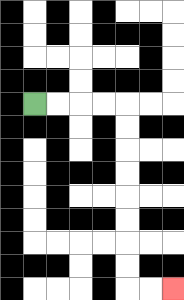{'start': '[1, 4]', 'end': '[7, 12]', 'path_directions': 'R,R,R,R,D,D,D,D,D,D,D,D,R,R', 'path_coordinates': '[[1, 4], [2, 4], [3, 4], [4, 4], [5, 4], [5, 5], [5, 6], [5, 7], [5, 8], [5, 9], [5, 10], [5, 11], [5, 12], [6, 12], [7, 12]]'}